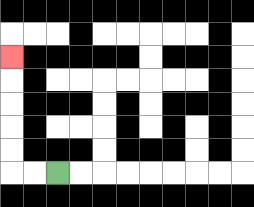{'start': '[2, 7]', 'end': '[0, 2]', 'path_directions': 'L,L,U,U,U,U,U', 'path_coordinates': '[[2, 7], [1, 7], [0, 7], [0, 6], [0, 5], [0, 4], [0, 3], [0, 2]]'}